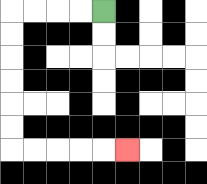{'start': '[4, 0]', 'end': '[5, 6]', 'path_directions': 'L,L,L,L,D,D,D,D,D,D,R,R,R,R,R', 'path_coordinates': '[[4, 0], [3, 0], [2, 0], [1, 0], [0, 0], [0, 1], [0, 2], [0, 3], [0, 4], [0, 5], [0, 6], [1, 6], [2, 6], [3, 6], [4, 6], [5, 6]]'}